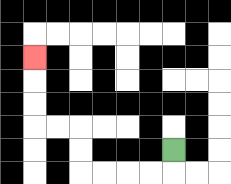{'start': '[7, 6]', 'end': '[1, 2]', 'path_directions': 'D,L,L,L,L,U,U,L,L,U,U,U', 'path_coordinates': '[[7, 6], [7, 7], [6, 7], [5, 7], [4, 7], [3, 7], [3, 6], [3, 5], [2, 5], [1, 5], [1, 4], [1, 3], [1, 2]]'}